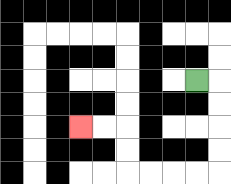{'start': '[8, 3]', 'end': '[3, 5]', 'path_directions': 'R,D,D,D,D,L,L,L,L,U,U,L,L', 'path_coordinates': '[[8, 3], [9, 3], [9, 4], [9, 5], [9, 6], [9, 7], [8, 7], [7, 7], [6, 7], [5, 7], [5, 6], [5, 5], [4, 5], [3, 5]]'}